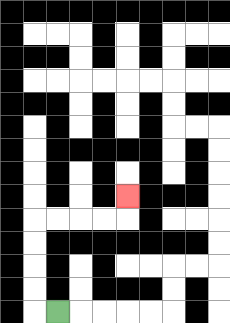{'start': '[2, 13]', 'end': '[5, 8]', 'path_directions': 'L,U,U,U,U,R,R,R,R,U', 'path_coordinates': '[[2, 13], [1, 13], [1, 12], [1, 11], [1, 10], [1, 9], [2, 9], [3, 9], [4, 9], [5, 9], [5, 8]]'}